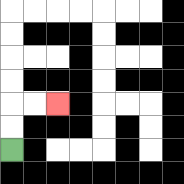{'start': '[0, 6]', 'end': '[2, 4]', 'path_directions': 'U,U,R,R', 'path_coordinates': '[[0, 6], [0, 5], [0, 4], [1, 4], [2, 4]]'}